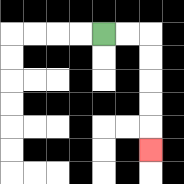{'start': '[4, 1]', 'end': '[6, 6]', 'path_directions': 'R,R,D,D,D,D,D', 'path_coordinates': '[[4, 1], [5, 1], [6, 1], [6, 2], [6, 3], [6, 4], [6, 5], [6, 6]]'}